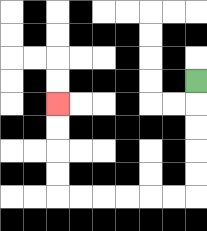{'start': '[8, 3]', 'end': '[2, 4]', 'path_directions': 'D,D,D,D,D,L,L,L,L,L,L,U,U,U,U', 'path_coordinates': '[[8, 3], [8, 4], [8, 5], [8, 6], [8, 7], [8, 8], [7, 8], [6, 8], [5, 8], [4, 8], [3, 8], [2, 8], [2, 7], [2, 6], [2, 5], [2, 4]]'}